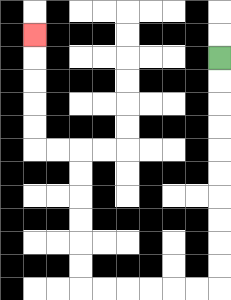{'start': '[9, 2]', 'end': '[1, 1]', 'path_directions': 'D,D,D,D,D,D,D,D,D,D,L,L,L,L,L,L,U,U,U,U,U,U,L,L,U,U,U,U,U', 'path_coordinates': '[[9, 2], [9, 3], [9, 4], [9, 5], [9, 6], [9, 7], [9, 8], [9, 9], [9, 10], [9, 11], [9, 12], [8, 12], [7, 12], [6, 12], [5, 12], [4, 12], [3, 12], [3, 11], [3, 10], [3, 9], [3, 8], [3, 7], [3, 6], [2, 6], [1, 6], [1, 5], [1, 4], [1, 3], [1, 2], [1, 1]]'}